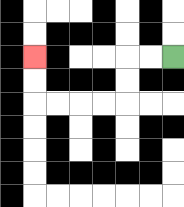{'start': '[7, 2]', 'end': '[1, 2]', 'path_directions': 'L,L,D,D,L,L,L,L,U,U', 'path_coordinates': '[[7, 2], [6, 2], [5, 2], [5, 3], [5, 4], [4, 4], [3, 4], [2, 4], [1, 4], [1, 3], [1, 2]]'}